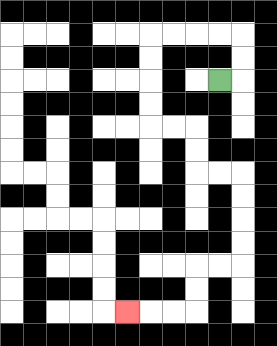{'start': '[9, 3]', 'end': '[5, 13]', 'path_directions': 'R,U,U,L,L,L,L,D,D,D,D,R,R,D,D,R,R,D,D,D,D,L,L,D,D,L,L,L', 'path_coordinates': '[[9, 3], [10, 3], [10, 2], [10, 1], [9, 1], [8, 1], [7, 1], [6, 1], [6, 2], [6, 3], [6, 4], [6, 5], [7, 5], [8, 5], [8, 6], [8, 7], [9, 7], [10, 7], [10, 8], [10, 9], [10, 10], [10, 11], [9, 11], [8, 11], [8, 12], [8, 13], [7, 13], [6, 13], [5, 13]]'}